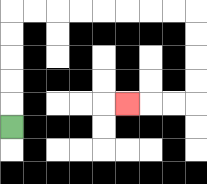{'start': '[0, 5]', 'end': '[5, 4]', 'path_directions': 'U,U,U,U,U,R,R,R,R,R,R,R,R,D,D,D,D,L,L,L', 'path_coordinates': '[[0, 5], [0, 4], [0, 3], [0, 2], [0, 1], [0, 0], [1, 0], [2, 0], [3, 0], [4, 0], [5, 0], [6, 0], [7, 0], [8, 0], [8, 1], [8, 2], [8, 3], [8, 4], [7, 4], [6, 4], [5, 4]]'}